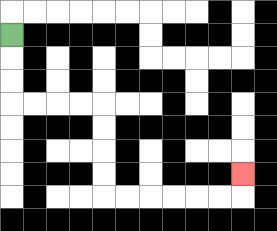{'start': '[0, 1]', 'end': '[10, 7]', 'path_directions': 'D,D,D,R,R,R,R,D,D,D,D,R,R,R,R,R,R,U', 'path_coordinates': '[[0, 1], [0, 2], [0, 3], [0, 4], [1, 4], [2, 4], [3, 4], [4, 4], [4, 5], [4, 6], [4, 7], [4, 8], [5, 8], [6, 8], [7, 8], [8, 8], [9, 8], [10, 8], [10, 7]]'}